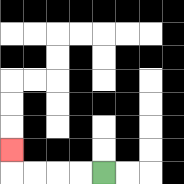{'start': '[4, 7]', 'end': '[0, 6]', 'path_directions': 'L,L,L,L,U', 'path_coordinates': '[[4, 7], [3, 7], [2, 7], [1, 7], [0, 7], [0, 6]]'}